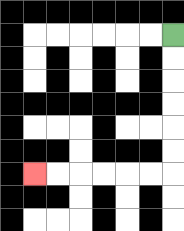{'start': '[7, 1]', 'end': '[1, 7]', 'path_directions': 'D,D,D,D,D,D,L,L,L,L,L,L', 'path_coordinates': '[[7, 1], [7, 2], [7, 3], [7, 4], [7, 5], [7, 6], [7, 7], [6, 7], [5, 7], [4, 7], [3, 7], [2, 7], [1, 7]]'}